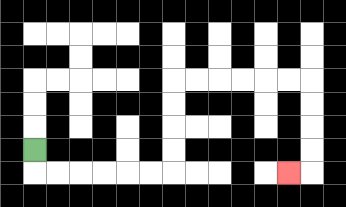{'start': '[1, 6]', 'end': '[12, 7]', 'path_directions': 'D,R,R,R,R,R,R,U,U,U,U,R,R,R,R,R,R,D,D,D,D,L', 'path_coordinates': '[[1, 6], [1, 7], [2, 7], [3, 7], [4, 7], [5, 7], [6, 7], [7, 7], [7, 6], [7, 5], [7, 4], [7, 3], [8, 3], [9, 3], [10, 3], [11, 3], [12, 3], [13, 3], [13, 4], [13, 5], [13, 6], [13, 7], [12, 7]]'}